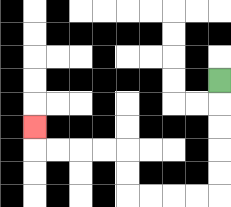{'start': '[9, 3]', 'end': '[1, 5]', 'path_directions': 'D,D,D,D,D,L,L,L,L,U,U,L,L,L,L,U', 'path_coordinates': '[[9, 3], [9, 4], [9, 5], [9, 6], [9, 7], [9, 8], [8, 8], [7, 8], [6, 8], [5, 8], [5, 7], [5, 6], [4, 6], [3, 6], [2, 6], [1, 6], [1, 5]]'}